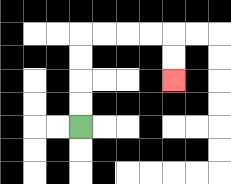{'start': '[3, 5]', 'end': '[7, 3]', 'path_directions': 'U,U,U,U,R,R,R,R,D,D', 'path_coordinates': '[[3, 5], [3, 4], [3, 3], [3, 2], [3, 1], [4, 1], [5, 1], [6, 1], [7, 1], [7, 2], [7, 3]]'}